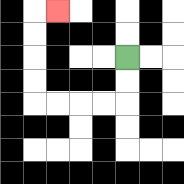{'start': '[5, 2]', 'end': '[2, 0]', 'path_directions': 'D,D,L,L,L,L,U,U,U,U,R', 'path_coordinates': '[[5, 2], [5, 3], [5, 4], [4, 4], [3, 4], [2, 4], [1, 4], [1, 3], [1, 2], [1, 1], [1, 0], [2, 0]]'}